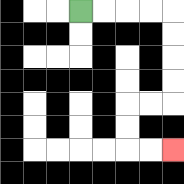{'start': '[3, 0]', 'end': '[7, 6]', 'path_directions': 'R,R,R,R,D,D,D,D,L,L,D,D,R,R', 'path_coordinates': '[[3, 0], [4, 0], [5, 0], [6, 0], [7, 0], [7, 1], [7, 2], [7, 3], [7, 4], [6, 4], [5, 4], [5, 5], [5, 6], [6, 6], [7, 6]]'}